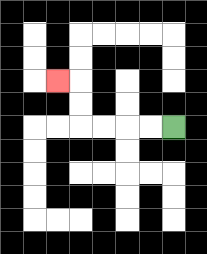{'start': '[7, 5]', 'end': '[2, 3]', 'path_directions': 'L,L,L,L,U,U,L', 'path_coordinates': '[[7, 5], [6, 5], [5, 5], [4, 5], [3, 5], [3, 4], [3, 3], [2, 3]]'}